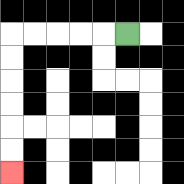{'start': '[5, 1]', 'end': '[0, 7]', 'path_directions': 'L,L,L,L,L,D,D,D,D,D,D', 'path_coordinates': '[[5, 1], [4, 1], [3, 1], [2, 1], [1, 1], [0, 1], [0, 2], [0, 3], [0, 4], [0, 5], [0, 6], [0, 7]]'}